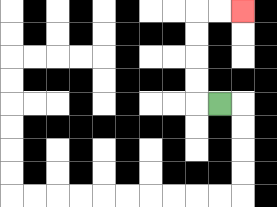{'start': '[9, 4]', 'end': '[10, 0]', 'path_directions': 'L,U,U,U,U,R,R', 'path_coordinates': '[[9, 4], [8, 4], [8, 3], [8, 2], [8, 1], [8, 0], [9, 0], [10, 0]]'}